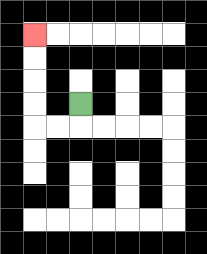{'start': '[3, 4]', 'end': '[1, 1]', 'path_directions': 'D,L,L,U,U,U,U', 'path_coordinates': '[[3, 4], [3, 5], [2, 5], [1, 5], [1, 4], [1, 3], [1, 2], [1, 1]]'}